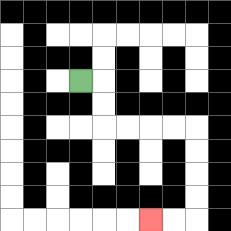{'start': '[3, 3]', 'end': '[6, 9]', 'path_directions': 'R,D,D,R,R,R,R,D,D,D,D,L,L', 'path_coordinates': '[[3, 3], [4, 3], [4, 4], [4, 5], [5, 5], [6, 5], [7, 5], [8, 5], [8, 6], [8, 7], [8, 8], [8, 9], [7, 9], [6, 9]]'}